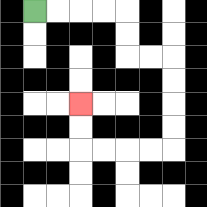{'start': '[1, 0]', 'end': '[3, 4]', 'path_directions': 'R,R,R,R,D,D,R,R,D,D,D,D,L,L,L,L,U,U', 'path_coordinates': '[[1, 0], [2, 0], [3, 0], [4, 0], [5, 0], [5, 1], [5, 2], [6, 2], [7, 2], [7, 3], [7, 4], [7, 5], [7, 6], [6, 6], [5, 6], [4, 6], [3, 6], [3, 5], [3, 4]]'}